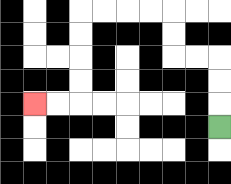{'start': '[9, 5]', 'end': '[1, 4]', 'path_directions': 'U,U,U,L,L,U,U,L,L,L,L,D,D,D,D,L,L', 'path_coordinates': '[[9, 5], [9, 4], [9, 3], [9, 2], [8, 2], [7, 2], [7, 1], [7, 0], [6, 0], [5, 0], [4, 0], [3, 0], [3, 1], [3, 2], [3, 3], [3, 4], [2, 4], [1, 4]]'}